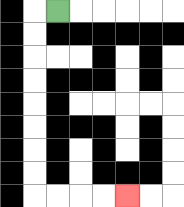{'start': '[2, 0]', 'end': '[5, 8]', 'path_directions': 'L,D,D,D,D,D,D,D,D,R,R,R,R', 'path_coordinates': '[[2, 0], [1, 0], [1, 1], [1, 2], [1, 3], [1, 4], [1, 5], [1, 6], [1, 7], [1, 8], [2, 8], [3, 8], [4, 8], [5, 8]]'}